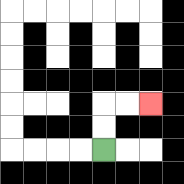{'start': '[4, 6]', 'end': '[6, 4]', 'path_directions': 'U,U,R,R', 'path_coordinates': '[[4, 6], [4, 5], [4, 4], [5, 4], [6, 4]]'}